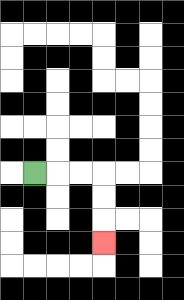{'start': '[1, 7]', 'end': '[4, 10]', 'path_directions': 'R,R,R,D,D,D', 'path_coordinates': '[[1, 7], [2, 7], [3, 7], [4, 7], [4, 8], [4, 9], [4, 10]]'}